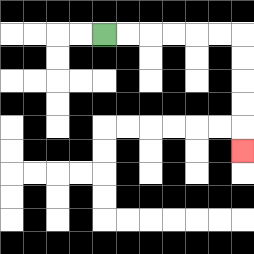{'start': '[4, 1]', 'end': '[10, 6]', 'path_directions': 'R,R,R,R,R,R,D,D,D,D,D', 'path_coordinates': '[[4, 1], [5, 1], [6, 1], [7, 1], [8, 1], [9, 1], [10, 1], [10, 2], [10, 3], [10, 4], [10, 5], [10, 6]]'}